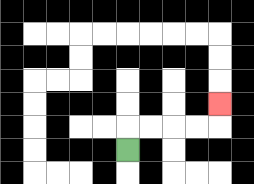{'start': '[5, 6]', 'end': '[9, 4]', 'path_directions': 'U,R,R,R,R,U', 'path_coordinates': '[[5, 6], [5, 5], [6, 5], [7, 5], [8, 5], [9, 5], [9, 4]]'}